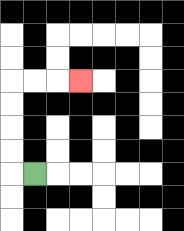{'start': '[1, 7]', 'end': '[3, 3]', 'path_directions': 'L,U,U,U,U,R,R,R', 'path_coordinates': '[[1, 7], [0, 7], [0, 6], [0, 5], [0, 4], [0, 3], [1, 3], [2, 3], [3, 3]]'}